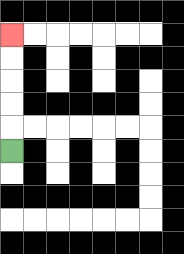{'start': '[0, 6]', 'end': '[0, 1]', 'path_directions': 'U,U,U,U,U', 'path_coordinates': '[[0, 6], [0, 5], [0, 4], [0, 3], [0, 2], [0, 1]]'}